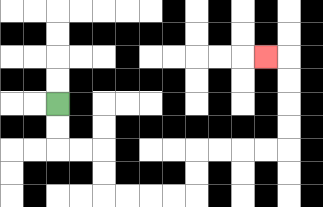{'start': '[2, 4]', 'end': '[11, 2]', 'path_directions': 'D,D,R,R,D,D,R,R,R,R,U,U,R,R,R,R,U,U,U,U,L', 'path_coordinates': '[[2, 4], [2, 5], [2, 6], [3, 6], [4, 6], [4, 7], [4, 8], [5, 8], [6, 8], [7, 8], [8, 8], [8, 7], [8, 6], [9, 6], [10, 6], [11, 6], [12, 6], [12, 5], [12, 4], [12, 3], [12, 2], [11, 2]]'}